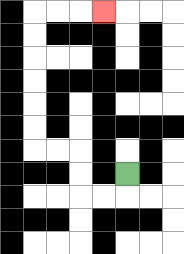{'start': '[5, 7]', 'end': '[4, 0]', 'path_directions': 'D,L,L,U,U,L,L,U,U,U,U,U,U,R,R,R', 'path_coordinates': '[[5, 7], [5, 8], [4, 8], [3, 8], [3, 7], [3, 6], [2, 6], [1, 6], [1, 5], [1, 4], [1, 3], [1, 2], [1, 1], [1, 0], [2, 0], [3, 0], [4, 0]]'}